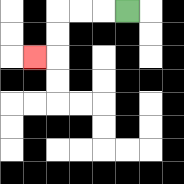{'start': '[5, 0]', 'end': '[1, 2]', 'path_directions': 'L,L,L,D,D,L', 'path_coordinates': '[[5, 0], [4, 0], [3, 0], [2, 0], [2, 1], [2, 2], [1, 2]]'}